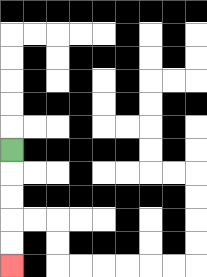{'start': '[0, 6]', 'end': '[0, 11]', 'path_directions': 'D,D,D,D,D', 'path_coordinates': '[[0, 6], [0, 7], [0, 8], [0, 9], [0, 10], [0, 11]]'}